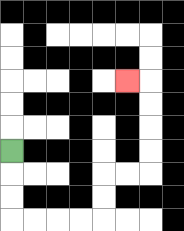{'start': '[0, 6]', 'end': '[5, 3]', 'path_directions': 'D,D,D,R,R,R,R,U,U,R,R,U,U,U,U,L', 'path_coordinates': '[[0, 6], [0, 7], [0, 8], [0, 9], [1, 9], [2, 9], [3, 9], [4, 9], [4, 8], [4, 7], [5, 7], [6, 7], [6, 6], [6, 5], [6, 4], [6, 3], [5, 3]]'}